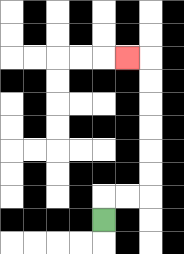{'start': '[4, 9]', 'end': '[5, 2]', 'path_directions': 'U,R,R,U,U,U,U,U,U,L', 'path_coordinates': '[[4, 9], [4, 8], [5, 8], [6, 8], [6, 7], [6, 6], [6, 5], [6, 4], [6, 3], [6, 2], [5, 2]]'}